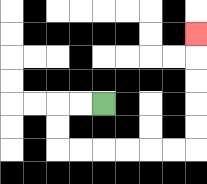{'start': '[4, 4]', 'end': '[8, 1]', 'path_directions': 'L,L,D,D,R,R,R,R,R,R,U,U,U,U,U', 'path_coordinates': '[[4, 4], [3, 4], [2, 4], [2, 5], [2, 6], [3, 6], [4, 6], [5, 6], [6, 6], [7, 6], [8, 6], [8, 5], [8, 4], [8, 3], [8, 2], [8, 1]]'}